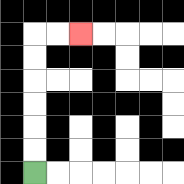{'start': '[1, 7]', 'end': '[3, 1]', 'path_directions': 'U,U,U,U,U,U,R,R', 'path_coordinates': '[[1, 7], [1, 6], [1, 5], [1, 4], [1, 3], [1, 2], [1, 1], [2, 1], [3, 1]]'}